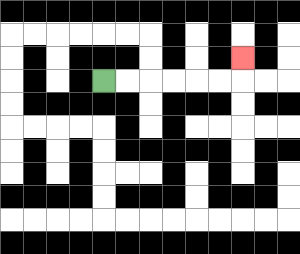{'start': '[4, 3]', 'end': '[10, 2]', 'path_directions': 'R,R,R,R,R,R,U', 'path_coordinates': '[[4, 3], [5, 3], [6, 3], [7, 3], [8, 3], [9, 3], [10, 3], [10, 2]]'}